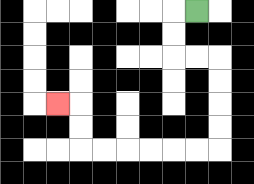{'start': '[8, 0]', 'end': '[2, 4]', 'path_directions': 'L,D,D,R,R,D,D,D,D,L,L,L,L,L,L,U,U,L', 'path_coordinates': '[[8, 0], [7, 0], [7, 1], [7, 2], [8, 2], [9, 2], [9, 3], [9, 4], [9, 5], [9, 6], [8, 6], [7, 6], [6, 6], [5, 6], [4, 6], [3, 6], [3, 5], [3, 4], [2, 4]]'}